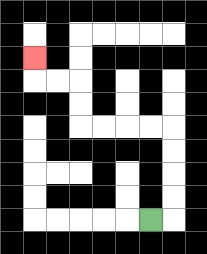{'start': '[6, 9]', 'end': '[1, 2]', 'path_directions': 'R,U,U,U,U,L,L,L,L,U,U,L,L,U', 'path_coordinates': '[[6, 9], [7, 9], [7, 8], [7, 7], [7, 6], [7, 5], [6, 5], [5, 5], [4, 5], [3, 5], [3, 4], [3, 3], [2, 3], [1, 3], [1, 2]]'}